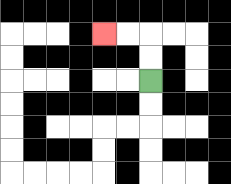{'start': '[6, 3]', 'end': '[4, 1]', 'path_directions': 'U,U,L,L', 'path_coordinates': '[[6, 3], [6, 2], [6, 1], [5, 1], [4, 1]]'}